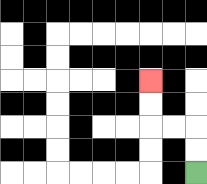{'start': '[8, 7]', 'end': '[6, 3]', 'path_directions': 'U,U,L,L,U,U', 'path_coordinates': '[[8, 7], [8, 6], [8, 5], [7, 5], [6, 5], [6, 4], [6, 3]]'}